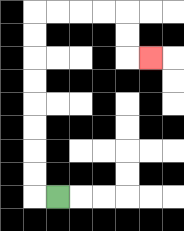{'start': '[2, 8]', 'end': '[6, 2]', 'path_directions': 'L,U,U,U,U,U,U,U,U,R,R,R,R,D,D,R', 'path_coordinates': '[[2, 8], [1, 8], [1, 7], [1, 6], [1, 5], [1, 4], [1, 3], [1, 2], [1, 1], [1, 0], [2, 0], [3, 0], [4, 0], [5, 0], [5, 1], [5, 2], [6, 2]]'}